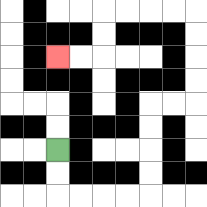{'start': '[2, 6]', 'end': '[2, 2]', 'path_directions': 'D,D,R,R,R,R,U,U,U,U,R,R,U,U,U,U,L,L,L,L,D,D,L,L', 'path_coordinates': '[[2, 6], [2, 7], [2, 8], [3, 8], [4, 8], [5, 8], [6, 8], [6, 7], [6, 6], [6, 5], [6, 4], [7, 4], [8, 4], [8, 3], [8, 2], [8, 1], [8, 0], [7, 0], [6, 0], [5, 0], [4, 0], [4, 1], [4, 2], [3, 2], [2, 2]]'}